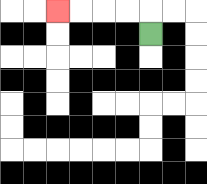{'start': '[6, 1]', 'end': '[2, 0]', 'path_directions': 'U,L,L,L,L', 'path_coordinates': '[[6, 1], [6, 0], [5, 0], [4, 0], [3, 0], [2, 0]]'}